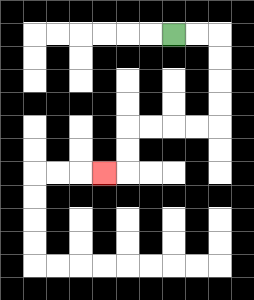{'start': '[7, 1]', 'end': '[4, 7]', 'path_directions': 'R,R,D,D,D,D,L,L,L,L,D,D,L', 'path_coordinates': '[[7, 1], [8, 1], [9, 1], [9, 2], [9, 3], [9, 4], [9, 5], [8, 5], [7, 5], [6, 5], [5, 5], [5, 6], [5, 7], [4, 7]]'}